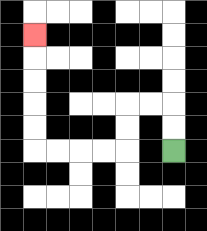{'start': '[7, 6]', 'end': '[1, 1]', 'path_directions': 'U,U,L,L,D,D,L,L,L,L,U,U,U,U,U', 'path_coordinates': '[[7, 6], [7, 5], [7, 4], [6, 4], [5, 4], [5, 5], [5, 6], [4, 6], [3, 6], [2, 6], [1, 6], [1, 5], [1, 4], [1, 3], [1, 2], [1, 1]]'}